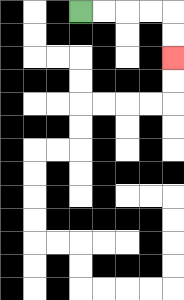{'start': '[3, 0]', 'end': '[7, 2]', 'path_directions': 'R,R,R,R,D,D', 'path_coordinates': '[[3, 0], [4, 0], [5, 0], [6, 0], [7, 0], [7, 1], [7, 2]]'}